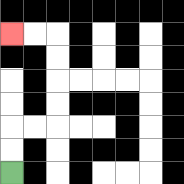{'start': '[0, 7]', 'end': '[0, 1]', 'path_directions': 'U,U,R,R,U,U,U,U,L,L', 'path_coordinates': '[[0, 7], [0, 6], [0, 5], [1, 5], [2, 5], [2, 4], [2, 3], [2, 2], [2, 1], [1, 1], [0, 1]]'}